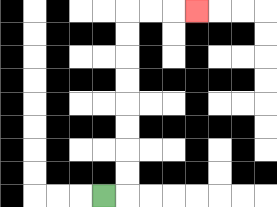{'start': '[4, 8]', 'end': '[8, 0]', 'path_directions': 'R,U,U,U,U,U,U,U,U,R,R,R', 'path_coordinates': '[[4, 8], [5, 8], [5, 7], [5, 6], [5, 5], [5, 4], [5, 3], [5, 2], [5, 1], [5, 0], [6, 0], [7, 0], [8, 0]]'}